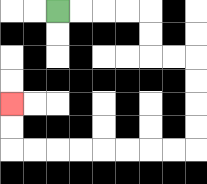{'start': '[2, 0]', 'end': '[0, 4]', 'path_directions': 'R,R,R,R,D,D,R,R,D,D,D,D,L,L,L,L,L,L,L,L,U,U', 'path_coordinates': '[[2, 0], [3, 0], [4, 0], [5, 0], [6, 0], [6, 1], [6, 2], [7, 2], [8, 2], [8, 3], [8, 4], [8, 5], [8, 6], [7, 6], [6, 6], [5, 6], [4, 6], [3, 6], [2, 6], [1, 6], [0, 6], [0, 5], [0, 4]]'}